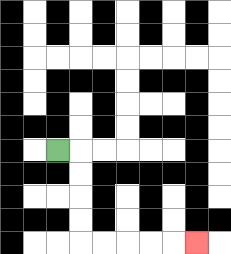{'start': '[2, 6]', 'end': '[8, 10]', 'path_directions': 'R,D,D,D,D,R,R,R,R,R', 'path_coordinates': '[[2, 6], [3, 6], [3, 7], [3, 8], [3, 9], [3, 10], [4, 10], [5, 10], [6, 10], [7, 10], [8, 10]]'}